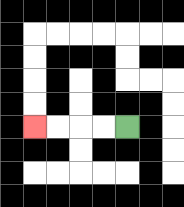{'start': '[5, 5]', 'end': '[1, 5]', 'path_directions': 'L,L,L,L', 'path_coordinates': '[[5, 5], [4, 5], [3, 5], [2, 5], [1, 5]]'}